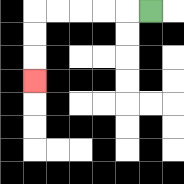{'start': '[6, 0]', 'end': '[1, 3]', 'path_directions': 'L,L,L,L,L,D,D,D', 'path_coordinates': '[[6, 0], [5, 0], [4, 0], [3, 0], [2, 0], [1, 0], [1, 1], [1, 2], [1, 3]]'}